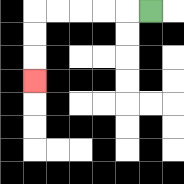{'start': '[6, 0]', 'end': '[1, 3]', 'path_directions': 'L,L,L,L,L,D,D,D', 'path_coordinates': '[[6, 0], [5, 0], [4, 0], [3, 0], [2, 0], [1, 0], [1, 1], [1, 2], [1, 3]]'}